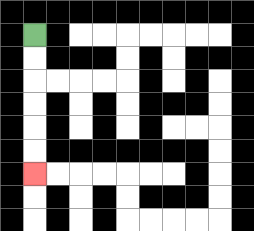{'start': '[1, 1]', 'end': '[1, 7]', 'path_directions': 'D,D,D,D,D,D', 'path_coordinates': '[[1, 1], [1, 2], [1, 3], [1, 4], [1, 5], [1, 6], [1, 7]]'}